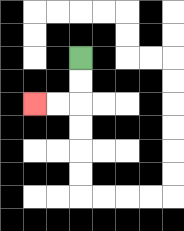{'start': '[3, 2]', 'end': '[1, 4]', 'path_directions': 'D,D,L,L', 'path_coordinates': '[[3, 2], [3, 3], [3, 4], [2, 4], [1, 4]]'}